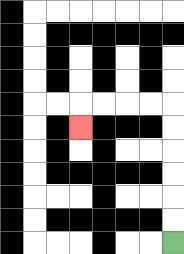{'start': '[7, 10]', 'end': '[3, 5]', 'path_directions': 'U,U,U,U,U,U,L,L,L,L,D', 'path_coordinates': '[[7, 10], [7, 9], [7, 8], [7, 7], [7, 6], [7, 5], [7, 4], [6, 4], [5, 4], [4, 4], [3, 4], [3, 5]]'}